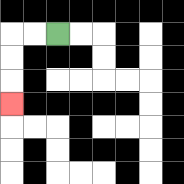{'start': '[2, 1]', 'end': '[0, 4]', 'path_directions': 'L,L,D,D,D', 'path_coordinates': '[[2, 1], [1, 1], [0, 1], [0, 2], [0, 3], [0, 4]]'}